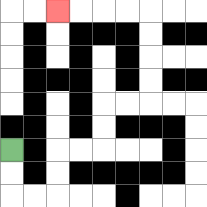{'start': '[0, 6]', 'end': '[2, 0]', 'path_directions': 'D,D,R,R,U,U,R,R,U,U,R,R,U,U,U,U,L,L,L,L', 'path_coordinates': '[[0, 6], [0, 7], [0, 8], [1, 8], [2, 8], [2, 7], [2, 6], [3, 6], [4, 6], [4, 5], [4, 4], [5, 4], [6, 4], [6, 3], [6, 2], [6, 1], [6, 0], [5, 0], [4, 0], [3, 0], [2, 0]]'}